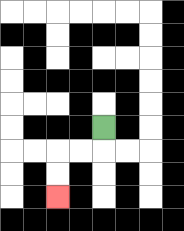{'start': '[4, 5]', 'end': '[2, 8]', 'path_directions': 'D,L,L,D,D', 'path_coordinates': '[[4, 5], [4, 6], [3, 6], [2, 6], [2, 7], [2, 8]]'}